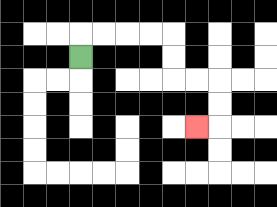{'start': '[3, 2]', 'end': '[8, 5]', 'path_directions': 'U,R,R,R,R,D,D,R,R,D,D,L', 'path_coordinates': '[[3, 2], [3, 1], [4, 1], [5, 1], [6, 1], [7, 1], [7, 2], [7, 3], [8, 3], [9, 3], [9, 4], [9, 5], [8, 5]]'}